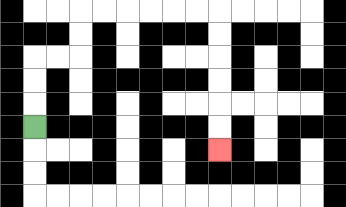{'start': '[1, 5]', 'end': '[9, 6]', 'path_directions': 'U,U,U,R,R,U,U,R,R,R,R,R,R,D,D,D,D,D,D', 'path_coordinates': '[[1, 5], [1, 4], [1, 3], [1, 2], [2, 2], [3, 2], [3, 1], [3, 0], [4, 0], [5, 0], [6, 0], [7, 0], [8, 0], [9, 0], [9, 1], [9, 2], [9, 3], [9, 4], [9, 5], [9, 6]]'}